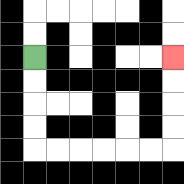{'start': '[1, 2]', 'end': '[7, 2]', 'path_directions': 'D,D,D,D,R,R,R,R,R,R,U,U,U,U', 'path_coordinates': '[[1, 2], [1, 3], [1, 4], [1, 5], [1, 6], [2, 6], [3, 6], [4, 6], [5, 6], [6, 6], [7, 6], [7, 5], [7, 4], [7, 3], [7, 2]]'}